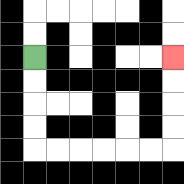{'start': '[1, 2]', 'end': '[7, 2]', 'path_directions': 'D,D,D,D,R,R,R,R,R,R,U,U,U,U', 'path_coordinates': '[[1, 2], [1, 3], [1, 4], [1, 5], [1, 6], [2, 6], [3, 6], [4, 6], [5, 6], [6, 6], [7, 6], [7, 5], [7, 4], [7, 3], [7, 2]]'}